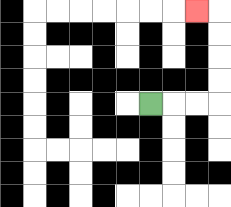{'start': '[6, 4]', 'end': '[8, 0]', 'path_directions': 'R,R,R,U,U,U,U,L', 'path_coordinates': '[[6, 4], [7, 4], [8, 4], [9, 4], [9, 3], [9, 2], [9, 1], [9, 0], [8, 0]]'}